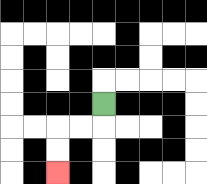{'start': '[4, 4]', 'end': '[2, 7]', 'path_directions': 'D,L,L,D,D', 'path_coordinates': '[[4, 4], [4, 5], [3, 5], [2, 5], [2, 6], [2, 7]]'}